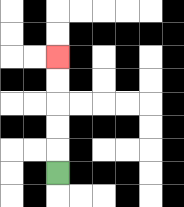{'start': '[2, 7]', 'end': '[2, 2]', 'path_directions': 'U,U,U,U,U', 'path_coordinates': '[[2, 7], [2, 6], [2, 5], [2, 4], [2, 3], [2, 2]]'}